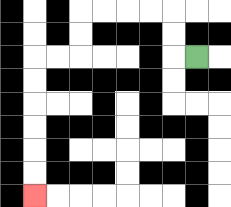{'start': '[8, 2]', 'end': '[1, 8]', 'path_directions': 'L,U,U,L,L,L,L,D,D,L,L,D,D,D,D,D,D', 'path_coordinates': '[[8, 2], [7, 2], [7, 1], [7, 0], [6, 0], [5, 0], [4, 0], [3, 0], [3, 1], [3, 2], [2, 2], [1, 2], [1, 3], [1, 4], [1, 5], [1, 6], [1, 7], [1, 8]]'}